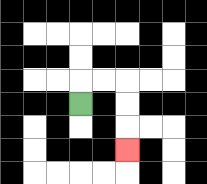{'start': '[3, 4]', 'end': '[5, 6]', 'path_directions': 'U,R,R,D,D,D', 'path_coordinates': '[[3, 4], [3, 3], [4, 3], [5, 3], [5, 4], [5, 5], [5, 6]]'}